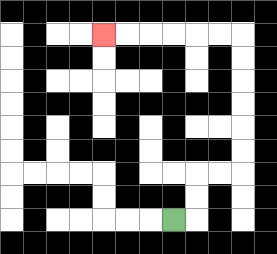{'start': '[7, 9]', 'end': '[4, 1]', 'path_directions': 'R,U,U,R,R,U,U,U,U,U,U,L,L,L,L,L,L', 'path_coordinates': '[[7, 9], [8, 9], [8, 8], [8, 7], [9, 7], [10, 7], [10, 6], [10, 5], [10, 4], [10, 3], [10, 2], [10, 1], [9, 1], [8, 1], [7, 1], [6, 1], [5, 1], [4, 1]]'}